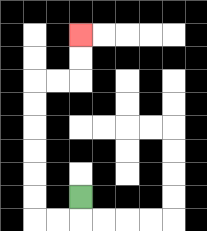{'start': '[3, 8]', 'end': '[3, 1]', 'path_directions': 'D,L,L,U,U,U,U,U,U,R,R,U,U', 'path_coordinates': '[[3, 8], [3, 9], [2, 9], [1, 9], [1, 8], [1, 7], [1, 6], [1, 5], [1, 4], [1, 3], [2, 3], [3, 3], [3, 2], [3, 1]]'}